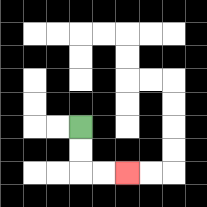{'start': '[3, 5]', 'end': '[5, 7]', 'path_directions': 'D,D,R,R', 'path_coordinates': '[[3, 5], [3, 6], [3, 7], [4, 7], [5, 7]]'}